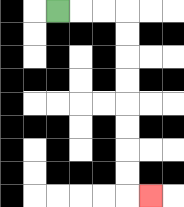{'start': '[2, 0]', 'end': '[6, 8]', 'path_directions': 'R,R,R,D,D,D,D,D,D,D,D,R', 'path_coordinates': '[[2, 0], [3, 0], [4, 0], [5, 0], [5, 1], [5, 2], [5, 3], [5, 4], [5, 5], [5, 6], [5, 7], [5, 8], [6, 8]]'}